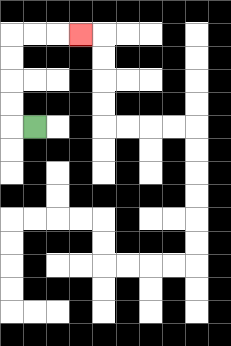{'start': '[1, 5]', 'end': '[3, 1]', 'path_directions': 'L,U,U,U,U,R,R,R', 'path_coordinates': '[[1, 5], [0, 5], [0, 4], [0, 3], [0, 2], [0, 1], [1, 1], [2, 1], [3, 1]]'}